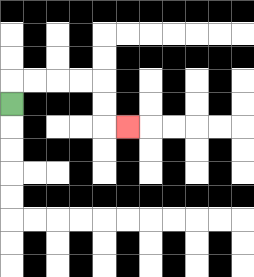{'start': '[0, 4]', 'end': '[5, 5]', 'path_directions': 'U,R,R,R,R,D,D,R', 'path_coordinates': '[[0, 4], [0, 3], [1, 3], [2, 3], [3, 3], [4, 3], [4, 4], [4, 5], [5, 5]]'}